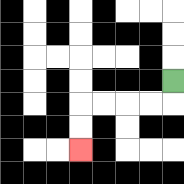{'start': '[7, 3]', 'end': '[3, 6]', 'path_directions': 'D,L,L,L,L,D,D', 'path_coordinates': '[[7, 3], [7, 4], [6, 4], [5, 4], [4, 4], [3, 4], [3, 5], [3, 6]]'}